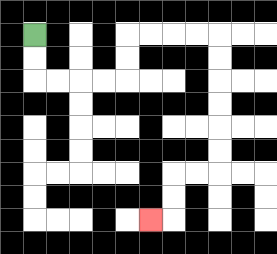{'start': '[1, 1]', 'end': '[6, 9]', 'path_directions': 'D,D,R,R,R,R,U,U,R,R,R,R,D,D,D,D,D,D,L,L,D,D,L', 'path_coordinates': '[[1, 1], [1, 2], [1, 3], [2, 3], [3, 3], [4, 3], [5, 3], [5, 2], [5, 1], [6, 1], [7, 1], [8, 1], [9, 1], [9, 2], [9, 3], [9, 4], [9, 5], [9, 6], [9, 7], [8, 7], [7, 7], [7, 8], [7, 9], [6, 9]]'}